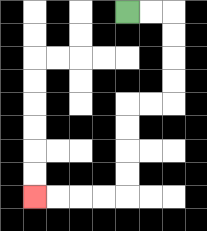{'start': '[5, 0]', 'end': '[1, 8]', 'path_directions': 'R,R,D,D,D,D,L,L,D,D,D,D,L,L,L,L', 'path_coordinates': '[[5, 0], [6, 0], [7, 0], [7, 1], [7, 2], [7, 3], [7, 4], [6, 4], [5, 4], [5, 5], [5, 6], [5, 7], [5, 8], [4, 8], [3, 8], [2, 8], [1, 8]]'}